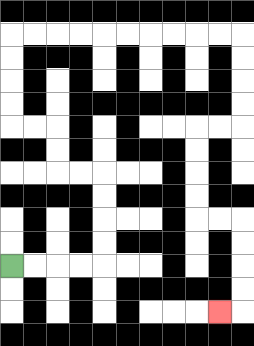{'start': '[0, 11]', 'end': '[9, 13]', 'path_directions': 'R,R,R,R,U,U,U,U,L,L,U,U,L,L,U,U,U,U,R,R,R,R,R,R,R,R,R,R,D,D,D,D,L,L,D,D,D,D,R,R,D,D,D,D,L', 'path_coordinates': '[[0, 11], [1, 11], [2, 11], [3, 11], [4, 11], [4, 10], [4, 9], [4, 8], [4, 7], [3, 7], [2, 7], [2, 6], [2, 5], [1, 5], [0, 5], [0, 4], [0, 3], [0, 2], [0, 1], [1, 1], [2, 1], [3, 1], [4, 1], [5, 1], [6, 1], [7, 1], [8, 1], [9, 1], [10, 1], [10, 2], [10, 3], [10, 4], [10, 5], [9, 5], [8, 5], [8, 6], [8, 7], [8, 8], [8, 9], [9, 9], [10, 9], [10, 10], [10, 11], [10, 12], [10, 13], [9, 13]]'}